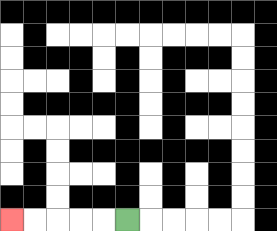{'start': '[5, 9]', 'end': '[0, 9]', 'path_directions': 'L,L,L,L,L', 'path_coordinates': '[[5, 9], [4, 9], [3, 9], [2, 9], [1, 9], [0, 9]]'}